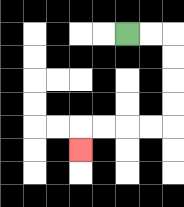{'start': '[5, 1]', 'end': '[3, 6]', 'path_directions': 'R,R,D,D,D,D,L,L,L,L,D', 'path_coordinates': '[[5, 1], [6, 1], [7, 1], [7, 2], [7, 3], [7, 4], [7, 5], [6, 5], [5, 5], [4, 5], [3, 5], [3, 6]]'}